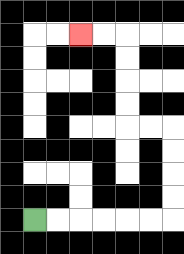{'start': '[1, 9]', 'end': '[3, 1]', 'path_directions': 'R,R,R,R,R,R,U,U,U,U,L,L,U,U,U,U,L,L', 'path_coordinates': '[[1, 9], [2, 9], [3, 9], [4, 9], [5, 9], [6, 9], [7, 9], [7, 8], [7, 7], [7, 6], [7, 5], [6, 5], [5, 5], [5, 4], [5, 3], [5, 2], [5, 1], [4, 1], [3, 1]]'}